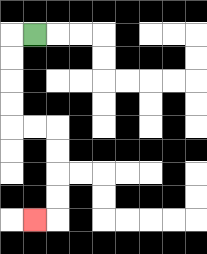{'start': '[1, 1]', 'end': '[1, 9]', 'path_directions': 'L,D,D,D,D,R,R,D,D,D,D,L', 'path_coordinates': '[[1, 1], [0, 1], [0, 2], [0, 3], [0, 4], [0, 5], [1, 5], [2, 5], [2, 6], [2, 7], [2, 8], [2, 9], [1, 9]]'}